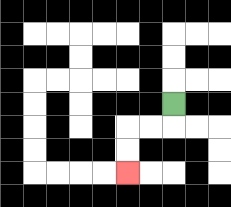{'start': '[7, 4]', 'end': '[5, 7]', 'path_directions': 'D,L,L,D,D', 'path_coordinates': '[[7, 4], [7, 5], [6, 5], [5, 5], [5, 6], [5, 7]]'}